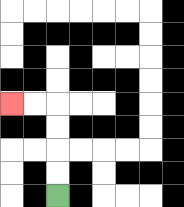{'start': '[2, 8]', 'end': '[0, 4]', 'path_directions': 'U,U,U,U,L,L', 'path_coordinates': '[[2, 8], [2, 7], [2, 6], [2, 5], [2, 4], [1, 4], [0, 4]]'}